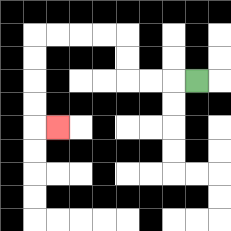{'start': '[8, 3]', 'end': '[2, 5]', 'path_directions': 'L,L,L,U,U,L,L,L,L,D,D,D,D,R', 'path_coordinates': '[[8, 3], [7, 3], [6, 3], [5, 3], [5, 2], [5, 1], [4, 1], [3, 1], [2, 1], [1, 1], [1, 2], [1, 3], [1, 4], [1, 5], [2, 5]]'}